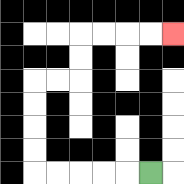{'start': '[6, 7]', 'end': '[7, 1]', 'path_directions': 'L,L,L,L,L,U,U,U,U,R,R,U,U,R,R,R,R', 'path_coordinates': '[[6, 7], [5, 7], [4, 7], [3, 7], [2, 7], [1, 7], [1, 6], [1, 5], [1, 4], [1, 3], [2, 3], [3, 3], [3, 2], [3, 1], [4, 1], [5, 1], [6, 1], [7, 1]]'}